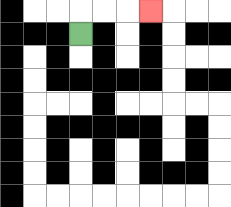{'start': '[3, 1]', 'end': '[6, 0]', 'path_directions': 'U,R,R,R', 'path_coordinates': '[[3, 1], [3, 0], [4, 0], [5, 0], [6, 0]]'}